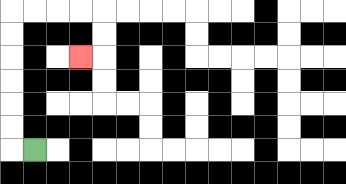{'start': '[1, 6]', 'end': '[3, 2]', 'path_directions': 'L,U,U,U,U,U,U,R,R,R,R,D,D,L', 'path_coordinates': '[[1, 6], [0, 6], [0, 5], [0, 4], [0, 3], [0, 2], [0, 1], [0, 0], [1, 0], [2, 0], [3, 0], [4, 0], [4, 1], [4, 2], [3, 2]]'}